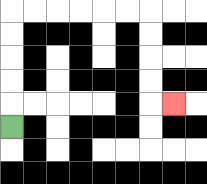{'start': '[0, 5]', 'end': '[7, 4]', 'path_directions': 'U,U,U,U,U,R,R,R,R,R,R,D,D,D,D,R', 'path_coordinates': '[[0, 5], [0, 4], [0, 3], [0, 2], [0, 1], [0, 0], [1, 0], [2, 0], [3, 0], [4, 0], [5, 0], [6, 0], [6, 1], [6, 2], [6, 3], [6, 4], [7, 4]]'}